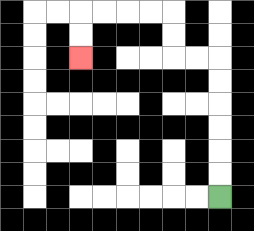{'start': '[9, 8]', 'end': '[3, 2]', 'path_directions': 'U,U,U,U,U,U,L,L,U,U,L,L,L,L,D,D', 'path_coordinates': '[[9, 8], [9, 7], [9, 6], [9, 5], [9, 4], [9, 3], [9, 2], [8, 2], [7, 2], [7, 1], [7, 0], [6, 0], [5, 0], [4, 0], [3, 0], [3, 1], [3, 2]]'}